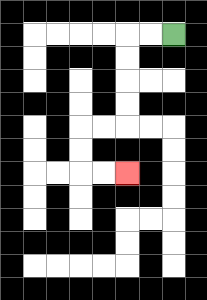{'start': '[7, 1]', 'end': '[5, 7]', 'path_directions': 'L,L,D,D,D,D,L,L,D,D,R,R', 'path_coordinates': '[[7, 1], [6, 1], [5, 1], [5, 2], [5, 3], [5, 4], [5, 5], [4, 5], [3, 5], [3, 6], [3, 7], [4, 7], [5, 7]]'}